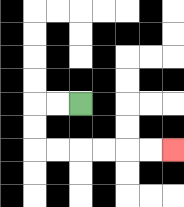{'start': '[3, 4]', 'end': '[7, 6]', 'path_directions': 'L,L,D,D,R,R,R,R,R,R', 'path_coordinates': '[[3, 4], [2, 4], [1, 4], [1, 5], [1, 6], [2, 6], [3, 6], [4, 6], [5, 6], [6, 6], [7, 6]]'}